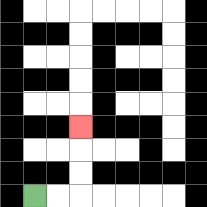{'start': '[1, 8]', 'end': '[3, 5]', 'path_directions': 'R,R,U,U,U', 'path_coordinates': '[[1, 8], [2, 8], [3, 8], [3, 7], [3, 6], [3, 5]]'}